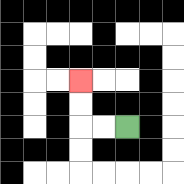{'start': '[5, 5]', 'end': '[3, 3]', 'path_directions': 'L,L,U,U', 'path_coordinates': '[[5, 5], [4, 5], [3, 5], [3, 4], [3, 3]]'}